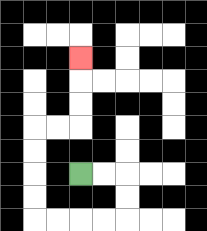{'start': '[3, 7]', 'end': '[3, 2]', 'path_directions': 'R,R,D,D,L,L,L,L,U,U,U,U,R,R,U,U,U', 'path_coordinates': '[[3, 7], [4, 7], [5, 7], [5, 8], [5, 9], [4, 9], [3, 9], [2, 9], [1, 9], [1, 8], [1, 7], [1, 6], [1, 5], [2, 5], [3, 5], [3, 4], [3, 3], [3, 2]]'}